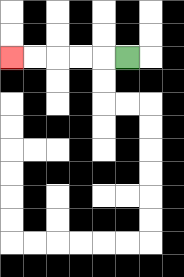{'start': '[5, 2]', 'end': '[0, 2]', 'path_directions': 'L,L,L,L,L', 'path_coordinates': '[[5, 2], [4, 2], [3, 2], [2, 2], [1, 2], [0, 2]]'}